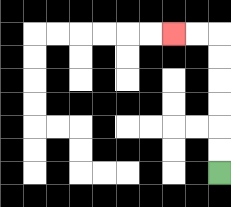{'start': '[9, 7]', 'end': '[7, 1]', 'path_directions': 'U,U,U,U,U,U,L,L', 'path_coordinates': '[[9, 7], [9, 6], [9, 5], [9, 4], [9, 3], [9, 2], [9, 1], [8, 1], [7, 1]]'}